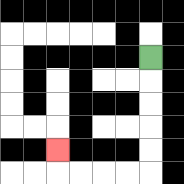{'start': '[6, 2]', 'end': '[2, 6]', 'path_directions': 'D,D,D,D,D,L,L,L,L,U', 'path_coordinates': '[[6, 2], [6, 3], [6, 4], [6, 5], [6, 6], [6, 7], [5, 7], [4, 7], [3, 7], [2, 7], [2, 6]]'}